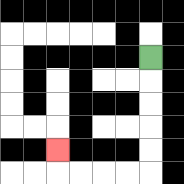{'start': '[6, 2]', 'end': '[2, 6]', 'path_directions': 'D,D,D,D,D,L,L,L,L,U', 'path_coordinates': '[[6, 2], [6, 3], [6, 4], [6, 5], [6, 6], [6, 7], [5, 7], [4, 7], [3, 7], [2, 7], [2, 6]]'}